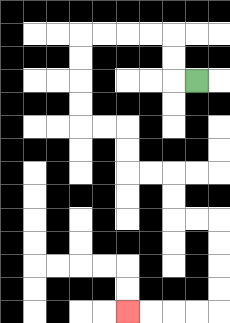{'start': '[8, 3]', 'end': '[5, 13]', 'path_directions': 'L,U,U,L,L,L,L,D,D,D,D,R,R,D,D,R,R,D,D,R,R,D,D,D,D,L,L,L,L', 'path_coordinates': '[[8, 3], [7, 3], [7, 2], [7, 1], [6, 1], [5, 1], [4, 1], [3, 1], [3, 2], [3, 3], [3, 4], [3, 5], [4, 5], [5, 5], [5, 6], [5, 7], [6, 7], [7, 7], [7, 8], [7, 9], [8, 9], [9, 9], [9, 10], [9, 11], [9, 12], [9, 13], [8, 13], [7, 13], [6, 13], [5, 13]]'}